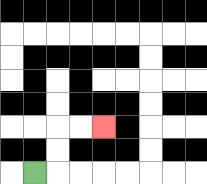{'start': '[1, 7]', 'end': '[4, 5]', 'path_directions': 'R,U,U,R,R', 'path_coordinates': '[[1, 7], [2, 7], [2, 6], [2, 5], [3, 5], [4, 5]]'}